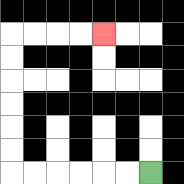{'start': '[6, 7]', 'end': '[4, 1]', 'path_directions': 'L,L,L,L,L,L,U,U,U,U,U,U,R,R,R,R', 'path_coordinates': '[[6, 7], [5, 7], [4, 7], [3, 7], [2, 7], [1, 7], [0, 7], [0, 6], [0, 5], [0, 4], [0, 3], [0, 2], [0, 1], [1, 1], [2, 1], [3, 1], [4, 1]]'}